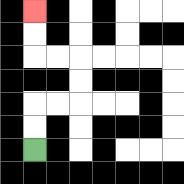{'start': '[1, 6]', 'end': '[1, 0]', 'path_directions': 'U,U,R,R,U,U,L,L,U,U', 'path_coordinates': '[[1, 6], [1, 5], [1, 4], [2, 4], [3, 4], [3, 3], [3, 2], [2, 2], [1, 2], [1, 1], [1, 0]]'}